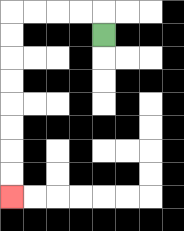{'start': '[4, 1]', 'end': '[0, 8]', 'path_directions': 'U,L,L,L,L,D,D,D,D,D,D,D,D', 'path_coordinates': '[[4, 1], [4, 0], [3, 0], [2, 0], [1, 0], [0, 0], [0, 1], [0, 2], [0, 3], [0, 4], [0, 5], [0, 6], [0, 7], [0, 8]]'}